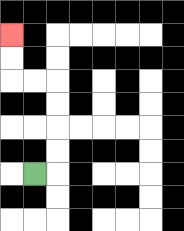{'start': '[1, 7]', 'end': '[0, 1]', 'path_directions': 'R,U,U,U,U,L,L,U,U', 'path_coordinates': '[[1, 7], [2, 7], [2, 6], [2, 5], [2, 4], [2, 3], [1, 3], [0, 3], [0, 2], [0, 1]]'}